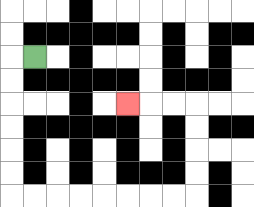{'start': '[1, 2]', 'end': '[5, 4]', 'path_directions': 'L,D,D,D,D,D,D,R,R,R,R,R,R,R,R,U,U,U,U,L,L,L', 'path_coordinates': '[[1, 2], [0, 2], [0, 3], [0, 4], [0, 5], [0, 6], [0, 7], [0, 8], [1, 8], [2, 8], [3, 8], [4, 8], [5, 8], [6, 8], [7, 8], [8, 8], [8, 7], [8, 6], [8, 5], [8, 4], [7, 4], [6, 4], [5, 4]]'}